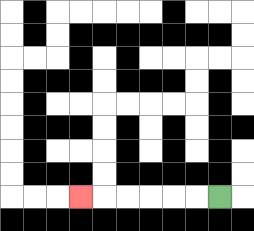{'start': '[9, 8]', 'end': '[3, 8]', 'path_directions': 'L,L,L,L,L,L', 'path_coordinates': '[[9, 8], [8, 8], [7, 8], [6, 8], [5, 8], [4, 8], [3, 8]]'}